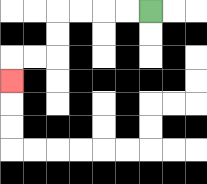{'start': '[6, 0]', 'end': '[0, 3]', 'path_directions': 'L,L,L,L,D,D,L,L,D', 'path_coordinates': '[[6, 0], [5, 0], [4, 0], [3, 0], [2, 0], [2, 1], [2, 2], [1, 2], [0, 2], [0, 3]]'}